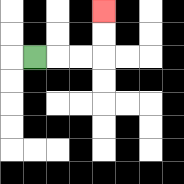{'start': '[1, 2]', 'end': '[4, 0]', 'path_directions': 'R,R,R,U,U', 'path_coordinates': '[[1, 2], [2, 2], [3, 2], [4, 2], [4, 1], [4, 0]]'}